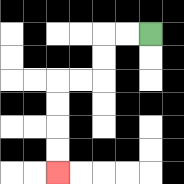{'start': '[6, 1]', 'end': '[2, 7]', 'path_directions': 'L,L,D,D,L,L,D,D,D,D', 'path_coordinates': '[[6, 1], [5, 1], [4, 1], [4, 2], [4, 3], [3, 3], [2, 3], [2, 4], [2, 5], [2, 6], [2, 7]]'}